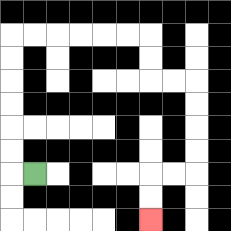{'start': '[1, 7]', 'end': '[6, 9]', 'path_directions': 'L,U,U,U,U,U,U,R,R,R,R,R,R,D,D,R,R,D,D,D,D,L,L,D,D', 'path_coordinates': '[[1, 7], [0, 7], [0, 6], [0, 5], [0, 4], [0, 3], [0, 2], [0, 1], [1, 1], [2, 1], [3, 1], [4, 1], [5, 1], [6, 1], [6, 2], [6, 3], [7, 3], [8, 3], [8, 4], [8, 5], [8, 6], [8, 7], [7, 7], [6, 7], [6, 8], [6, 9]]'}